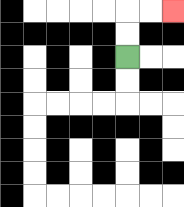{'start': '[5, 2]', 'end': '[7, 0]', 'path_directions': 'U,U,R,R', 'path_coordinates': '[[5, 2], [5, 1], [5, 0], [6, 0], [7, 0]]'}